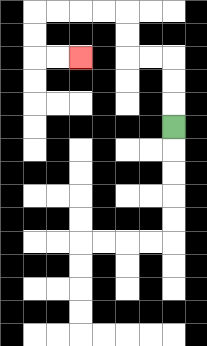{'start': '[7, 5]', 'end': '[3, 2]', 'path_directions': 'U,U,U,L,L,U,U,L,L,L,L,D,D,R,R', 'path_coordinates': '[[7, 5], [7, 4], [7, 3], [7, 2], [6, 2], [5, 2], [5, 1], [5, 0], [4, 0], [3, 0], [2, 0], [1, 0], [1, 1], [1, 2], [2, 2], [3, 2]]'}